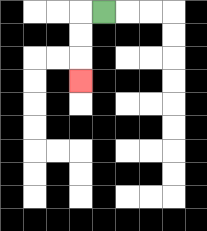{'start': '[4, 0]', 'end': '[3, 3]', 'path_directions': 'L,D,D,D', 'path_coordinates': '[[4, 0], [3, 0], [3, 1], [3, 2], [3, 3]]'}